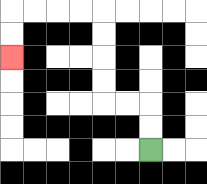{'start': '[6, 6]', 'end': '[0, 2]', 'path_directions': 'U,U,L,L,U,U,U,U,L,L,L,L,D,D', 'path_coordinates': '[[6, 6], [6, 5], [6, 4], [5, 4], [4, 4], [4, 3], [4, 2], [4, 1], [4, 0], [3, 0], [2, 0], [1, 0], [0, 0], [0, 1], [0, 2]]'}